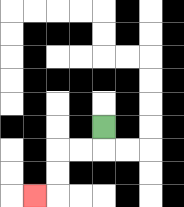{'start': '[4, 5]', 'end': '[1, 8]', 'path_directions': 'D,L,L,D,D,L', 'path_coordinates': '[[4, 5], [4, 6], [3, 6], [2, 6], [2, 7], [2, 8], [1, 8]]'}